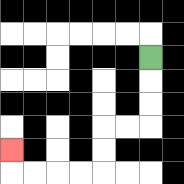{'start': '[6, 2]', 'end': '[0, 6]', 'path_directions': 'D,D,D,L,L,D,D,L,L,L,L,U', 'path_coordinates': '[[6, 2], [6, 3], [6, 4], [6, 5], [5, 5], [4, 5], [4, 6], [4, 7], [3, 7], [2, 7], [1, 7], [0, 7], [0, 6]]'}